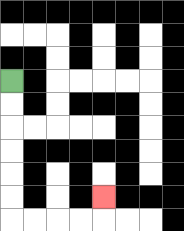{'start': '[0, 3]', 'end': '[4, 8]', 'path_directions': 'D,D,D,D,D,D,R,R,R,R,U', 'path_coordinates': '[[0, 3], [0, 4], [0, 5], [0, 6], [0, 7], [0, 8], [0, 9], [1, 9], [2, 9], [3, 9], [4, 9], [4, 8]]'}